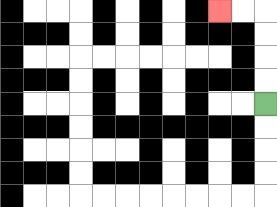{'start': '[11, 4]', 'end': '[9, 0]', 'path_directions': 'U,U,U,U,L,L', 'path_coordinates': '[[11, 4], [11, 3], [11, 2], [11, 1], [11, 0], [10, 0], [9, 0]]'}